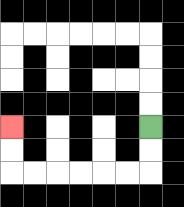{'start': '[6, 5]', 'end': '[0, 5]', 'path_directions': 'D,D,L,L,L,L,L,L,U,U', 'path_coordinates': '[[6, 5], [6, 6], [6, 7], [5, 7], [4, 7], [3, 7], [2, 7], [1, 7], [0, 7], [0, 6], [0, 5]]'}